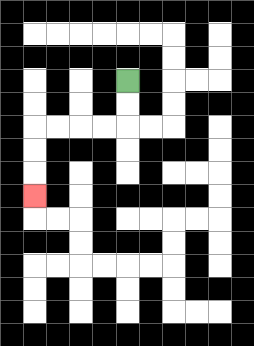{'start': '[5, 3]', 'end': '[1, 8]', 'path_directions': 'D,D,L,L,L,L,D,D,D', 'path_coordinates': '[[5, 3], [5, 4], [5, 5], [4, 5], [3, 5], [2, 5], [1, 5], [1, 6], [1, 7], [1, 8]]'}